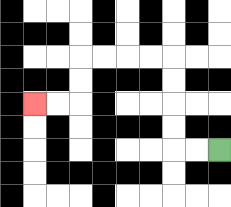{'start': '[9, 6]', 'end': '[1, 4]', 'path_directions': 'L,L,U,U,U,U,L,L,L,L,D,D,L,L', 'path_coordinates': '[[9, 6], [8, 6], [7, 6], [7, 5], [7, 4], [7, 3], [7, 2], [6, 2], [5, 2], [4, 2], [3, 2], [3, 3], [3, 4], [2, 4], [1, 4]]'}